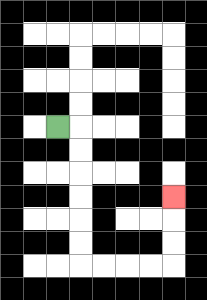{'start': '[2, 5]', 'end': '[7, 8]', 'path_directions': 'R,D,D,D,D,D,D,R,R,R,R,U,U,U', 'path_coordinates': '[[2, 5], [3, 5], [3, 6], [3, 7], [3, 8], [3, 9], [3, 10], [3, 11], [4, 11], [5, 11], [6, 11], [7, 11], [7, 10], [7, 9], [7, 8]]'}